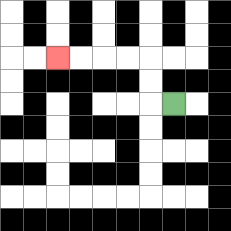{'start': '[7, 4]', 'end': '[2, 2]', 'path_directions': 'L,U,U,L,L,L,L', 'path_coordinates': '[[7, 4], [6, 4], [6, 3], [6, 2], [5, 2], [4, 2], [3, 2], [2, 2]]'}